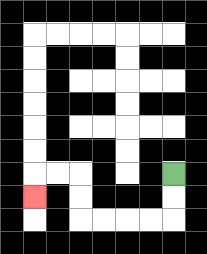{'start': '[7, 7]', 'end': '[1, 8]', 'path_directions': 'D,D,L,L,L,L,U,U,L,L,D', 'path_coordinates': '[[7, 7], [7, 8], [7, 9], [6, 9], [5, 9], [4, 9], [3, 9], [3, 8], [3, 7], [2, 7], [1, 7], [1, 8]]'}